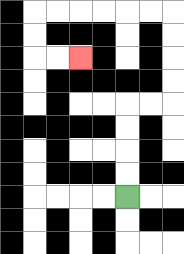{'start': '[5, 8]', 'end': '[3, 2]', 'path_directions': 'U,U,U,U,R,R,U,U,U,U,L,L,L,L,L,L,D,D,R,R', 'path_coordinates': '[[5, 8], [5, 7], [5, 6], [5, 5], [5, 4], [6, 4], [7, 4], [7, 3], [7, 2], [7, 1], [7, 0], [6, 0], [5, 0], [4, 0], [3, 0], [2, 0], [1, 0], [1, 1], [1, 2], [2, 2], [3, 2]]'}